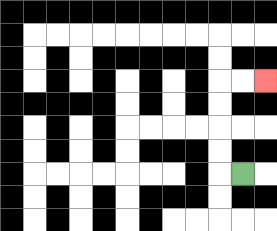{'start': '[10, 7]', 'end': '[11, 3]', 'path_directions': 'L,U,U,U,U,R,R', 'path_coordinates': '[[10, 7], [9, 7], [9, 6], [9, 5], [9, 4], [9, 3], [10, 3], [11, 3]]'}